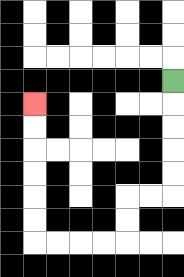{'start': '[7, 3]', 'end': '[1, 4]', 'path_directions': 'D,D,D,D,D,L,L,D,D,L,L,L,L,U,U,U,U,U,U', 'path_coordinates': '[[7, 3], [7, 4], [7, 5], [7, 6], [7, 7], [7, 8], [6, 8], [5, 8], [5, 9], [5, 10], [4, 10], [3, 10], [2, 10], [1, 10], [1, 9], [1, 8], [1, 7], [1, 6], [1, 5], [1, 4]]'}